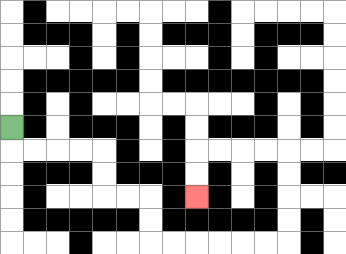{'start': '[0, 5]', 'end': '[8, 8]', 'path_directions': 'D,R,R,R,R,D,D,R,R,D,D,R,R,R,R,R,R,U,U,U,U,L,L,L,L,D,D', 'path_coordinates': '[[0, 5], [0, 6], [1, 6], [2, 6], [3, 6], [4, 6], [4, 7], [4, 8], [5, 8], [6, 8], [6, 9], [6, 10], [7, 10], [8, 10], [9, 10], [10, 10], [11, 10], [12, 10], [12, 9], [12, 8], [12, 7], [12, 6], [11, 6], [10, 6], [9, 6], [8, 6], [8, 7], [8, 8]]'}